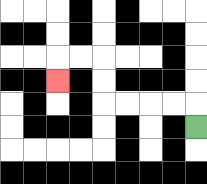{'start': '[8, 5]', 'end': '[2, 3]', 'path_directions': 'U,L,L,L,L,U,U,L,L,D', 'path_coordinates': '[[8, 5], [8, 4], [7, 4], [6, 4], [5, 4], [4, 4], [4, 3], [4, 2], [3, 2], [2, 2], [2, 3]]'}